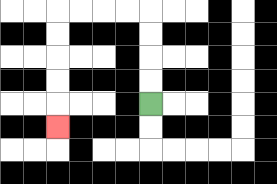{'start': '[6, 4]', 'end': '[2, 5]', 'path_directions': 'U,U,U,U,L,L,L,L,D,D,D,D,D', 'path_coordinates': '[[6, 4], [6, 3], [6, 2], [6, 1], [6, 0], [5, 0], [4, 0], [3, 0], [2, 0], [2, 1], [2, 2], [2, 3], [2, 4], [2, 5]]'}